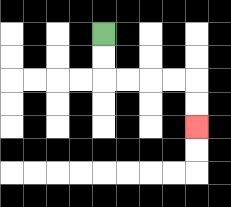{'start': '[4, 1]', 'end': '[8, 5]', 'path_directions': 'D,D,R,R,R,R,D,D', 'path_coordinates': '[[4, 1], [4, 2], [4, 3], [5, 3], [6, 3], [7, 3], [8, 3], [8, 4], [8, 5]]'}